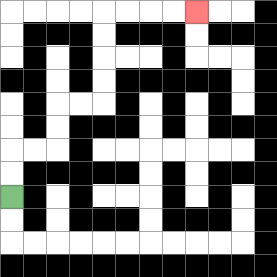{'start': '[0, 8]', 'end': '[8, 0]', 'path_directions': 'U,U,R,R,U,U,R,R,U,U,U,U,R,R,R,R', 'path_coordinates': '[[0, 8], [0, 7], [0, 6], [1, 6], [2, 6], [2, 5], [2, 4], [3, 4], [4, 4], [4, 3], [4, 2], [4, 1], [4, 0], [5, 0], [6, 0], [7, 0], [8, 0]]'}